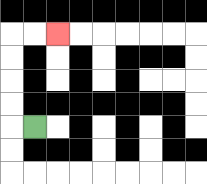{'start': '[1, 5]', 'end': '[2, 1]', 'path_directions': 'L,U,U,U,U,R,R', 'path_coordinates': '[[1, 5], [0, 5], [0, 4], [0, 3], [0, 2], [0, 1], [1, 1], [2, 1]]'}